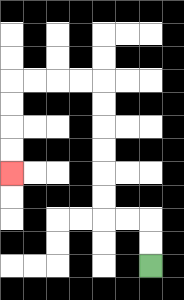{'start': '[6, 11]', 'end': '[0, 7]', 'path_directions': 'U,U,L,L,U,U,U,U,U,U,L,L,L,L,D,D,D,D', 'path_coordinates': '[[6, 11], [6, 10], [6, 9], [5, 9], [4, 9], [4, 8], [4, 7], [4, 6], [4, 5], [4, 4], [4, 3], [3, 3], [2, 3], [1, 3], [0, 3], [0, 4], [0, 5], [0, 6], [0, 7]]'}